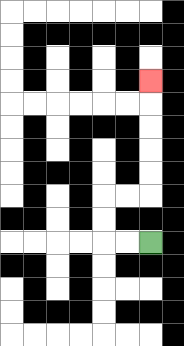{'start': '[6, 10]', 'end': '[6, 3]', 'path_directions': 'L,L,U,U,R,R,U,U,U,U,U', 'path_coordinates': '[[6, 10], [5, 10], [4, 10], [4, 9], [4, 8], [5, 8], [6, 8], [6, 7], [6, 6], [6, 5], [6, 4], [6, 3]]'}